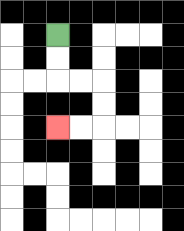{'start': '[2, 1]', 'end': '[2, 5]', 'path_directions': 'D,D,R,R,D,D,L,L', 'path_coordinates': '[[2, 1], [2, 2], [2, 3], [3, 3], [4, 3], [4, 4], [4, 5], [3, 5], [2, 5]]'}